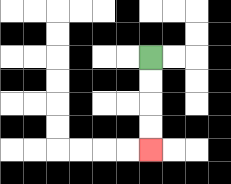{'start': '[6, 2]', 'end': '[6, 6]', 'path_directions': 'D,D,D,D', 'path_coordinates': '[[6, 2], [6, 3], [6, 4], [6, 5], [6, 6]]'}